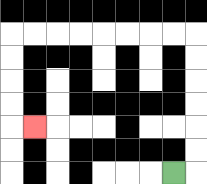{'start': '[7, 7]', 'end': '[1, 5]', 'path_directions': 'R,U,U,U,U,U,U,L,L,L,L,L,L,L,L,D,D,D,D,R', 'path_coordinates': '[[7, 7], [8, 7], [8, 6], [8, 5], [8, 4], [8, 3], [8, 2], [8, 1], [7, 1], [6, 1], [5, 1], [4, 1], [3, 1], [2, 1], [1, 1], [0, 1], [0, 2], [0, 3], [0, 4], [0, 5], [1, 5]]'}